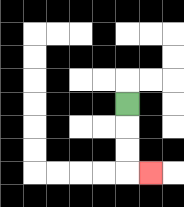{'start': '[5, 4]', 'end': '[6, 7]', 'path_directions': 'D,D,D,R', 'path_coordinates': '[[5, 4], [5, 5], [5, 6], [5, 7], [6, 7]]'}